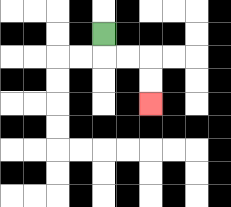{'start': '[4, 1]', 'end': '[6, 4]', 'path_directions': 'D,R,R,D,D', 'path_coordinates': '[[4, 1], [4, 2], [5, 2], [6, 2], [6, 3], [6, 4]]'}